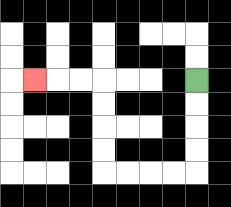{'start': '[8, 3]', 'end': '[1, 3]', 'path_directions': 'D,D,D,D,L,L,L,L,U,U,U,U,L,L,L', 'path_coordinates': '[[8, 3], [8, 4], [8, 5], [8, 6], [8, 7], [7, 7], [6, 7], [5, 7], [4, 7], [4, 6], [4, 5], [4, 4], [4, 3], [3, 3], [2, 3], [1, 3]]'}